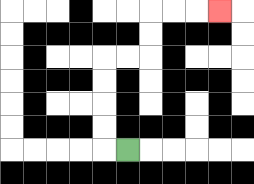{'start': '[5, 6]', 'end': '[9, 0]', 'path_directions': 'L,U,U,U,U,R,R,U,U,R,R,R', 'path_coordinates': '[[5, 6], [4, 6], [4, 5], [4, 4], [4, 3], [4, 2], [5, 2], [6, 2], [6, 1], [6, 0], [7, 0], [8, 0], [9, 0]]'}